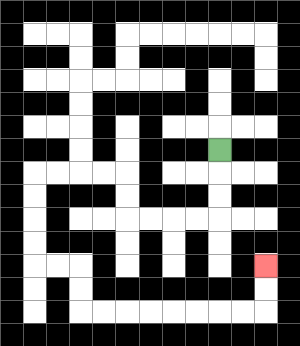{'start': '[9, 6]', 'end': '[11, 11]', 'path_directions': 'D,D,D,L,L,L,L,U,U,L,L,L,L,D,D,D,D,R,R,D,D,R,R,R,R,R,R,R,R,U,U', 'path_coordinates': '[[9, 6], [9, 7], [9, 8], [9, 9], [8, 9], [7, 9], [6, 9], [5, 9], [5, 8], [5, 7], [4, 7], [3, 7], [2, 7], [1, 7], [1, 8], [1, 9], [1, 10], [1, 11], [2, 11], [3, 11], [3, 12], [3, 13], [4, 13], [5, 13], [6, 13], [7, 13], [8, 13], [9, 13], [10, 13], [11, 13], [11, 12], [11, 11]]'}